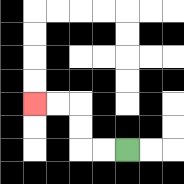{'start': '[5, 6]', 'end': '[1, 4]', 'path_directions': 'L,L,U,U,L,L', 'path_coordinates': '[[5, 6], [4, 6], [3, 6], [3, 5], [3, 4], [2, 4], [1, 4]]'}